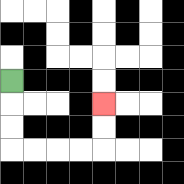{'start': '[0, 3]', 'end': '[4, 4]', 'path_directions': 'D,D,D,R,R,R,R,U,U', 'path_coordinates': '[[0, 3], [0, 4], [0, 5], [0, 6], [1, 6], [2, 6], [3, 6], [4, 6], [4, 5], [4, 4]]'}